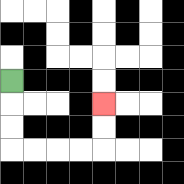{'start': '[0, 3]', 'end': '[4, 4]', 'path_directions': 'D,D,D,R,R,R,R,U,U', 'path_coordinates': '[[0, 3], [0, 4], [0, 5], [0, 6], [1, 6], [2, 6], [3, 6], [4, 6], [4, 5], [4, 4]]'}